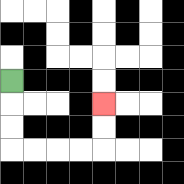{'start': '[0, 3]', 'end': '[4, 4]', 'path_directions': 'D,D,D,R,R,R,R,U,U', 'path_coordinates': '[[0, 3], [0, 4], [0, 5], [0, 6], [1, 6], [2, 6], [3, 6], [4, 6], [4, 5], [4, 4]]'}